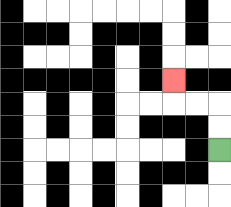{'start': '[9, 6]', 'end': '[7, 3]', 'path_directions': 'U,U,L,L,U', 'path_coordinates': '[[9, 6], [9, 5], [9, 4], [8, 4], [7, 4], [7, 3]]'}